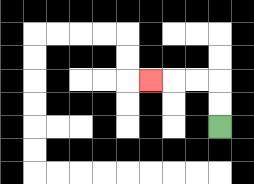{'start': '[9, 5]', 'end': '[6, 3]', 'path_directions': 'U,U,L,L,L', 'path_coordinates': '[[9, 5], [9, 4], [9, 3], [8, 3], [7, 3], [6, 3]]'}